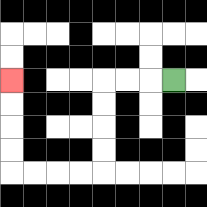{'start': '[7, 3]', 'end': '[0, 3]', 'path_directions': 'L,L,L,D,D,D,D,L,L,L,L,U,U,U,U', 'path_coordinates': '[[7, 3], [6, 3], [5, 3], [4, 3], [4, 4], [4, 5], [4, 6], [4, 7], [3, 7], [2, 7], [1, 7], [0, 7], [0, 6], [0, 5], [0, 4], [0, 3]]'}